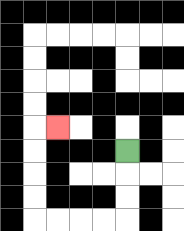{'start': '[5, 6]', 'end': '[2, 5]', 'path_directions': 'D,D,D,L,L,L,L,U,U,U,U,R', 'path_coordinates': '[[5, 6], [5, 7], [5, 8], [5, 9], [4, 9], [3, 9], [2, 9], [1, 9], [1, 8], [1, 7], [1, 6], [1, 5], [2, 5]]'}